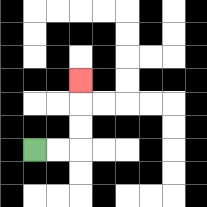{'start': '[1, 6]', 'end': '[3, 3]', 'path_directions': 'R,R,U,U,U', 'path_coordinates': '[[1, 6], [2, 6], [3, 6], [3, 5], [3, 4], [3, 3]]'}